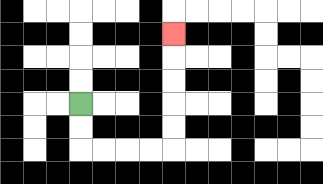{'start': '[3, 4]', 'end': '[7, 1]', 'path_directions': 'D,D,R,R,R,R,U,U,U,U,U', 'path_coordinates': '[[3, 4], [3, 5], [3, 6], [4, 6], [5, 6], [6, 6], [7, 6], [7, 5], [7, 4], [7, 3], [7, 2], [7, 1]]'}